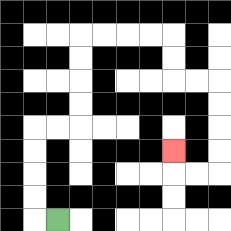{'start': '[2, 9]', 'end': '[7, 6]', 'path_directions': 'L,U,U,U,U,R,R,U,U,U,U,R,R,R,R,D,D,R,R,D,D,D,D,L,L,U', 'path_coordinates': '[[2, 9], [1, 9], [1, 8], [1, 7], [1, 6], [1, 5], [2, 5], [3, 5], [3, 4], [3, 3], [3, 2], [3, 1], [4, 1], [5, 1], [6, 1], [7, 1], [7, 2], [7, 3], [8, 3], [9, 3], [9, 4], [9, 5], [9, 6], [9, 7], [8, 7], [7, 7], [7, 6]]'}